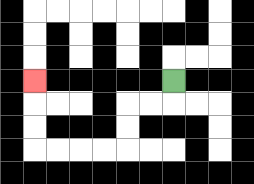{'start': '[7, 3]', 'end': '[1, 3]', 'path_directions': 'D,L,L,D,D,L,L,L,L,U,U,U', 'path_coordinates': '[[7, 3], [7, 4], [6, 4], [5, 4], [5, 5], [5, 6], [4, 6], [3, 6], [2, 6], [1, 6], [1, 5], [1, 4], [1, 3]]'}